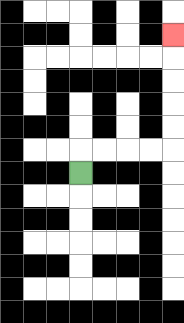{'start': '[3, 7]', 'end': '[7, 1]', 'path_directions': 'U,R,R,R,R,U,U,U,U,U', 'path_coordinates': '[[3, 7], [3, 6], [4, 6], [5, 6], [6, 6], [7, 6], [7, 5], [7, 4], [7, 3], [7, 2], [7, 1]]'}